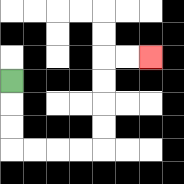{'start': '[0, 3]', 'end': '[6, 2]', 'path_directions': 'D,D,D,R,R,R,R,U,U,U,U,R,R', 'path_coordinates': '[[0, 3], [0, 4], [0, 5], [0, 6], [1, 6], [2, 6], [3, 6], [4, 6], [4, 5], [4, 4], [4, 3], [4, 2], [5, 2], [6, 2]]'}